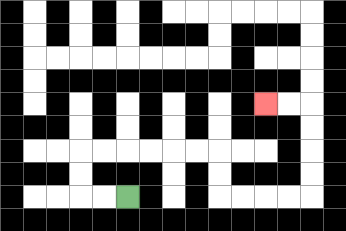{'start': '[5, 8]', 'end': '[11, 4]', 'path_directions': 'L,L,U,U,R,R,R,R,R,R,D,D,R,R,R,R,U,U,U,U,L,L', 'path_coordinates': '[[5, 8], [4, 8], [3, 8], [3, 7], [3, 6], [4, 6], [5, 6], [6, 6], [7, 6], [8, 6], [9, 6], [9, 7], [9, 8], [10, 8], [11, 8], [12, 8], [13, 8], [13, 7], [13, 6], [13, 5], [13, 4], [12, 4], [11, 4]]'}